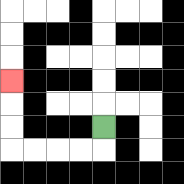{'start': '[4, 5]', 'end': '[0, 3]', 'path_directions': 'D,L,L,L,L,U,U,U', 'path_coordinates': '[[4, 5], [4, 6], [3, 6], [2, 6], [1, 6], [0, 6], [0, 5], [0, 4], [0, 3]]'}